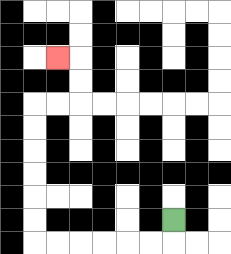{'start': '[7, 9]', 'end': '[2, 2]', 'path_directions': 'D,L,L,L,L,L,L,U,U,U,U,U,U,R,R,U,U,L', 'path_coordinates': '[[7, 9], [7, 10], [6, 10], [5, 10], [4, 10], [3, 10], [2, 10], [1, 10], [1, 9], [1, 8], [1, 7], [1, 6], [1, 5], [1, 4], [2, 4], [3, 4], [3, 3], [3, 2], [2, 2]]'}